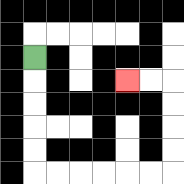{'start': '[1, 2]', 'end': '[5, 3]', 'path_directions': 'D,D,D,D,D,R,R,R,R,R,R,U,U,U,U,L,L', 'path_coordinates': '[[1, 2], [1, 3], [1, 4], [1, 5], [1, 6], [1, 7], [2, 7], [3, 7], [4, 7], [5, 7], [6, 7], [7, 7], [7, 6], [7, 5], [7, 4], [7, 3], [6, 3], [5, 3]]'}